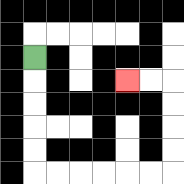{'start': '[1, 2]', 'end': '[5, 3]', 'path_directions': 'D,D,D,D,D,R,R,R,R,R,R,U,U,U,U,L,L', 'path_coordinates': '[[1, 2], [1, 3], [1, 4], [1, 5], [1, 6], [1, 7], [2, 7], [3, 7], [4, 7], [5, 7], [6, 7], [7, 7], [7, 6], [7, 5], [7, 4], [7, 3], [6, 3], [5, 3]]'}